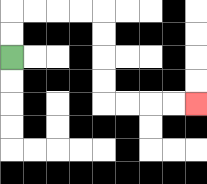{'start': '[0, 2]', 'end': '[8, 4]', 'path_directions': 'U,U,R,R,R,R,D,D,D,D,R,R,R,R', 'path_coordinates': '[[0, 2], [0, 1], [0, 0], [1, 0], [2, 0], [3, 0], [4, 0], [4, 1], [4, 2], [4, 3], [4, 4], [5, 4], [6, 4], [7, 4], [8, 4]]'}